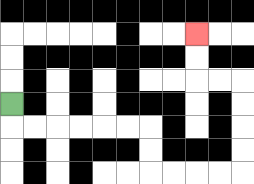{'start': '[0, 4]', 'end': '[8, 1]', 'path_directions': 'D,R,R,R,R,R,R,D,D,R,R,R,R,U,U,U,U,L,L,U,U', 'path_coordinates': '[[0, 4], [0, 5], [1, 5], [2, 5], [3, 5], [4, 5], [5, 5], [6, 5], [6, 6], [6, 7], [7, 7], [8, 7], [9, 7], [10, 7], [10, 6], [10, 5], [10, 4], [10, 3], [9, 3], [8, 3], [8, 2], [8, 1]]'}